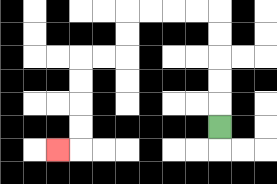{'start': '[9, 5]', 'end': '[2, 6]', 'path_directions': 'U,U,U,U,U,L,L,L,L,D,D,L,L,D,D,D,D,L', 'path_coordinates': '[[9, 5], [9, 4], [9, 3], [9, 2], [9, 1], [9, 0], [8, 0], [7, 0], [6, 0], [5, 0], [5, 1], [5, 2], [4, 2], [3, 2], [3, 3], [3, 4], [3, 5], [3, 6], [2, 6]]'}